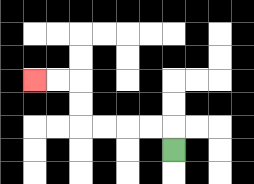{'start': '[7, 6]', 'end': '[1, 3]', 'path_directions': 'U,L,L,L,L,U,U,L,L', 'path_coordinates': '[[7, 6], [7, 5], [6, 5], [5, 5], [4, 5], [3, 5], [3, 4], [3, 3], [2, 3], [1, 3]]'}